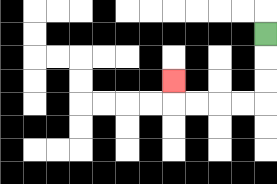{'start': '[11, 1]', 'end': '[7, 3]', 'path_directions': 'D,D,D,L,L,L,L,U', 'path_coordinates': '[[11, 1], [11, 2], [11, 3], [11, 4], [10, 4], [9, 4], [8, 4], [7, 4], [7, 3]]'}